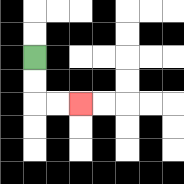{'start': '[1, 2]', 'end': '[3, 4]', 'path_directions': 'D,D,R,R', 'path_coordinates': '[[1, 2], [1, 3], [1, 4], [2, 4], [3, 4]]'}